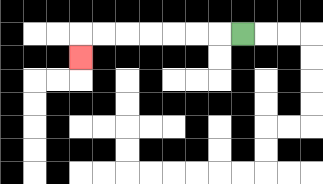{'start': '[10, 1]', 'end': '[3, 2]', 'path_directions': 'L,L,L,L,L,L,L,D', 'path_coordinates': '[[10, 1], [9, 1], [8, 1], [7, 1], [6, 1], [5, 1], [4, 1], [3, 1], [3, 2]]'}